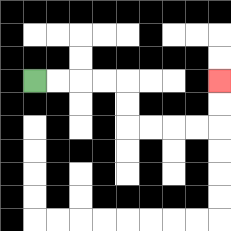{'start': '[1, 3]', 'end': '[9, 3]', 'path_directions': 'R,R,R,R,D,D,R,R,R,R,U,U', 'path_coordinates': '[[1, 3], [2, 3], [3, 3], [4, 3], [5, 3], [5, 4], [5, 5], [6, 5], [7, 5], [8, 5], [9, 5], [9, 4], [9, 3]]'}